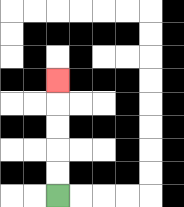{'start': '[2, 8]', 'end': '[2, 3]', 'path_directions': 'U,U,U,U,U', 'path_coordinates': '[[2, 8], [2, 7], [2, 6], [2, 5], [2, 4], [2, 3]]'}